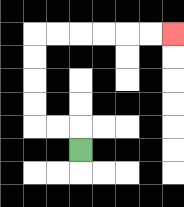{'start': '[3, 6]', 'end': '[7, 1]', 'path_directions': 'U,L,L,U,U,U,U,R,R,R,R,R,R', 'path_coordinates': '[[3, 6], [3, 5], [2, 5], [1, 5], [1, 4], [1, 3], [1, 2], [1, 1], [2, 1], [3, 1], [4, 1], [5, 1], [6, 1], [7, 1]]'}